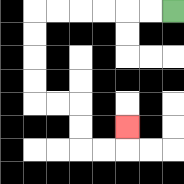{'start': '[7, 0]', 'end': '[5, 5]', 'path_directions': 'L,L,L,L,L,L,D,D,D,D,R,R,D,D,R,R,U', 'path_coordinates': '[[7, 0], [6, 0], [5, 0], [4, 0], [3, 0], [2, 0], [1, 0], [1, 1], [1, 2], [1, 3], [1, 4], [2, 4], [3, 4], [3, 5], [3, 6], [4, 6], [5, 6], [5, 5]]'}